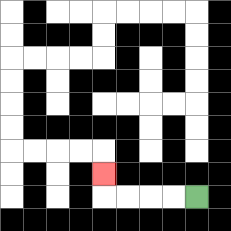{'start': '[8, 8]', 'end': '[4, 7]', 'path_directions': 'L,L,L,L,U', 'path_coordinates': '[[8, 8], [7, 8], [6, 8], [5, 8], [4, 8], [4, 7]]'}